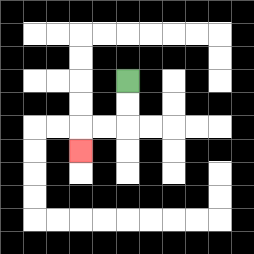{'start': '[5, 3]', 'end': '[3, 6]', 'path_directions': 'D,D,L,L,D', 'path_coordinates': '[[5, 3], [5, 4], [5, 5], [4, 5], [3, 5], [3, 6]]'}